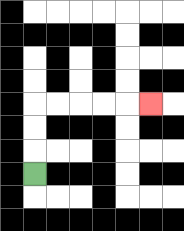{'start': '[1, 7]', 'end': '[6, 4]', 'path_directions': 'U,U,U,R,R,R,R,R', 'path_coordinates': '[[1, 7], [1, 6], [1, 5], [1, 4], [2, 4], [3, 4], [4, 4], [5, 4], [6, 4]]'}